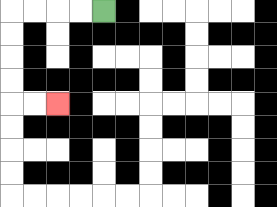{'start': '[4, 0]', 'end': '[2, 4]', 'path_directions': 'L,L,L,L,D,D,D,D,R,R', 'path_coordinates': '[[4, 0], [3, 0], [2, 0], [1, 0], [0, 0], [0, 1], [0, 2], [0, 3], [0, 4], [1, 4], [2, 4]]'}